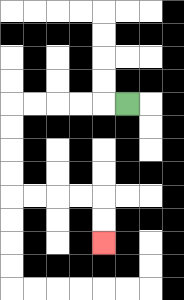{'start': '[5, 4]', 'end': '[4, 10]', 'path_directions': 'L,L,L,L,L,D,D,D,D,R,R,R,R,D,D', 'path_coordinates': '[[5, 4], [4, 4], [3, 4], [2, 4], [1, 4], [0, 4], [0, 5], [0, 6], [0, 7], [0, 8], [1, 8], [2, 8], [3, 8], [4, 8], [4, 9], [4, 10]]'}